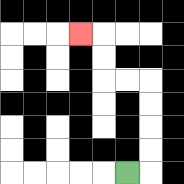{'start': '[5, 7]', 'end': '[3, 1]', 'path_directions': 'R,U,U,U,U,L,L,U,U,L', 'path_coordinates': '[[5, 7], [6, 7], [6, 6], [6, 5], [6, 4], [6, 3], [5, 3], [4, 3], [4, 2], [4, 1], [3, 1]]'}